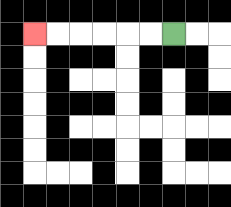{'start': '[7, 1]', 'end': '[1, 1]', 'path_directions': 'L,L,L,L,L,L', 'path_coordinates': '[[7, 1], [6, 1], [5, 1], [4, 1], [3, 1], [2, 1], [1, 1]]'}